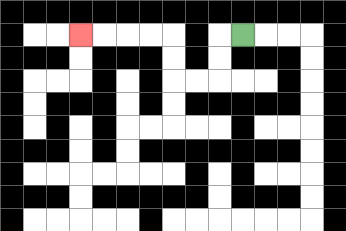{'start': '[10, 1]', 'end': '[3, 1]', 'path_directions': 'L,D,D,L,L,U,U,L,L,L,L', 'path_coordinates': '[[10, 1], [9, 1], [9, 2], [9, 3], [8, 3], [7, 3], [7, 2], [7, 1], [6, 1], [5, 1], [4, 1], [3, 1]]'}